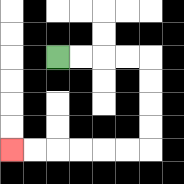{'start': '[2, 2]', 'end': '[0, 6]', 'path_directions': 'R,R,R,R,D,D,D,D,L,L,L,L,L,L', 'path_coordinates': '[[2, 2], [3, 2], [4, 2], [5, 2], [6, 2], [6, 3], [6, 4], [6, 5], [6, 6], [5, 6], [4, 6], [3, 6], [2, 6], [1, 6], [0, 6]]'}